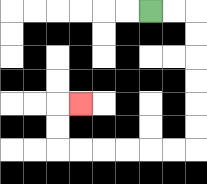{'start': '[6, 0]', 'end': '[3, 4]', 'path_directions': 'R,R,D,D,D,D,D,D,L,L,L,L,L,L,U,U,R', 'path_coordinates': '[[6, 0], [7, 0], [8, 0], [8, 1], [8, 2], [8, 3], [8, 4], [8, 5], [8, 6], [7, 6], [6, 6], [5, 6], [4, 6], [3, 6], [2, 6], [2, 5], [2, 4], [3, 4]]'}